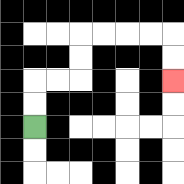{'start': '[1, 5]', 'end': '[7, 3]', 'path_directions': 'U,U,R,R,U,U,R,R,R,R,D,D', 'path_coordinates': '[[1, 5], [1, 4], [1, 3], [2, 3], [3, 3], [3, 2], [3, 1], [4, 1], [5, 1], [6, 1], [7, 1], [7, 2], [7, 3]]'}